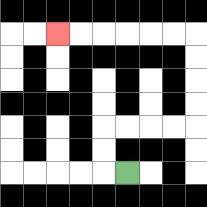{'start': '[5, 7]', 'end': '[2, 1]', 'path_directions': 'L,U,U,R,R,R,R,U,U,U,U,L,L,L,L,L,L', 'path_coordinates': '[[5, 7], [4, 7], [4, 6], [4, 5], [5, 5], [6, 5], [7, 5], [8, 5], [8, 4], [8, 3], [8, 2], [8, 1], [7, 1], [6, 1], [5, 1], [4, 1], [3, 1], [2, 1]]'}